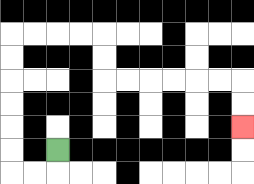{'start': '[2, 6]', 'end': '[10, 5]', 'path_directions': 'D,L,L,U,U,U,U,U,U,R,R,R,R,D,D,R,R,R,R,R,R,D,D', 'path_coordinates': '[[2, 6], [2, 7], [1, 7], [0, 7], [0, 6], [0, 5], [0, 4], [0, 3], [0, 2], [0, 1], [1, 1], [2, 1], [3, 1], [4, 1], [4, 2], [4, 3], [5, 3], [6, 3], [7, 3], [8, 3], [9, 3], [10, 3], [10, 4], [10, 5]]'}